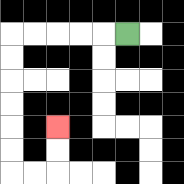{'start': '[5, 1]', 'end': '[2, 5]', 'path_directions': 'L,L,L,L,L,D,D,D,D,D,D,R,R,U,U', 'path_coordinates': '[[5, 1], [4, 1], [3, 1], [2, 1], [1, 1], [0, 1], [0, 2], [0, 3], [0, 4], [0, 5], [0, 6], [0, 7], [1, 7], [2, 7], [2, 6], [2, 5]]'}